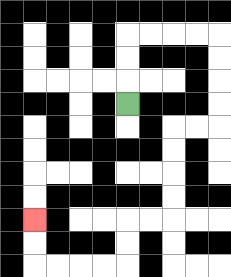{'start': '[5, 4]', 'end': '[1, 9]', 'path_directions': 'U,U,U,R,R,R,R,D,D,D,D,L,L,D,D,D,D,L,L,D,D,L,L,L,L,U,U', 'path_coordinates': '[[5, 4], [5, 3], [5, 2], [5, 1], [6, 1], [7, 1], [8, 1], [9, 1], [9, 2], [9, 3], [9, 4], [9, 5], [8, 5], [7, 5], [7, 6], [7, 7], [7, 8], [7, 9], [6, 9], [5, 9], [5, 10], [5, 11], [4, 11], [3, 11], [2, 11], [1, 11], [1, 10], [1, 9]]'}